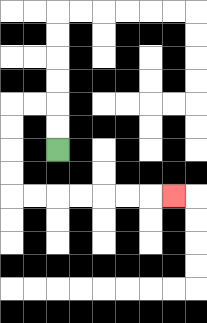{'start': '[2, 6]', 'end': '[7, 8]', 'path_directions': 'U,U,L,L,D,D,D,D,R,R,R,R,R,R,R', 'path_coordinates': '[[2, 6], [2, 5], [2, 4], [1, 4], [0, 4], [0, 5], [0, 6], [0, 7], [0, 8], [1, 8], [2, 8], [3, 8], [4, 8], [5, 8], [6, 8], [7, 8]]'}